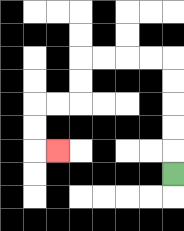{'start': '[7, 7]', 'end': '[2, 6]', 'path_directions': 'U,U,U,U,U,L,L,L,L,D,D,L,L,D,D,R', 'path_coordinates': '[[7, 7], [7, 6], [7, 5], [7, 4], [7, 3], [7, 2], [6, 2], [5, 2], [4, 2], [3, 2], [3, 3], [3, 4], [2, 4], [1, 4], [1, 5], [1, 6], [2, 6]]'}